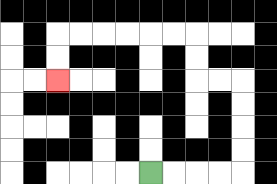{'start': '[6, 7]', 'end': '[2, 3]', 'path_directions': 'R,R,R,R,U,U,U,U,L,L,U,U,L,L,L,L,L,L,D,D', 'path_coordinates': '[[6, 7], [7, 7], [8, 7], [9, 7], [10, 7], [10, 6], [10, 5], [10, 4], [10, 3], [9, 3], [8, 3], [8, 2], [8, 1], [7, 1], [6, 1], [5, 1], [4, 1], [3, 1], [2, 1], [2, 2], [2, 3]]'}